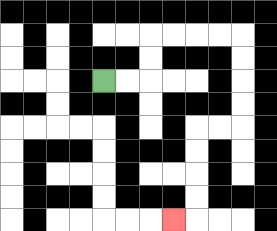{'start': '[4, 3]', 'end': '[7, 9]', 'path_directions': 'R,R,U,U,R,R,R,R,D,D,D,D,L,L,D,D,D,D,L', 'path_coordinates': '[[4, 3], [5, 3], [6, 3], [6, 2], [6, 1], [7, 1], [8, 1], [9, 1], [10, 1], [10, 2], [10, 3], [10, 4], [10, 5], [9, 5], [8, 5], [8, 6], [8, 7], [8, 8], [8, 9], [7, 9]]'}